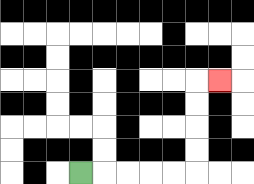{'start': '[3, 7]', 'end': '[9, 3]', 'path_directions': 'R,R,R,R,R,U,U,U,U,R', 'path_coordinates': '[[3, 7], [4, 7], [5, 7], [6, 7], [7, 7], [8, 7], [8, 6], [8, 5], [8, 4], [8, 3], [9, 3]]'}